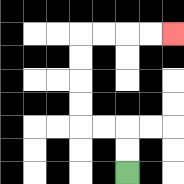{'start': '[5, 7]', 'end': '[7, 1]', 'path_directions': 'U,U,L,L,U,U,U,U,R,R,R,R', 'path_coordinates': '[[5, 7], [5, 6], [5, 5], [4, 5], [3, 5], [3, 4], [3, 3], [3, 2], [3, 1], [4, 1], [5, 1], [6, 1], [7, 1]]'}